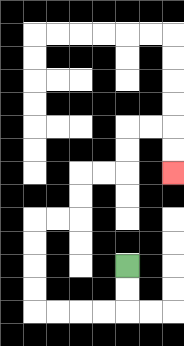{'start': '[5, 11]', 'end': '[7, 7]', 'path_directions': 'D,D,L,L,L,L,U,U,U,U,R,R,U,U,R,R,U,U,R,R,D,D', 'path_coordinates': '[[5, 11], [5, 12], [5, 13], [4, 13], [3, 13], [2, 13], [1, 13], [1, 12], [1, 11], [1, 10], [1, 9], [2, 9], [3, 9], [3, 8], [3, 7], [4, 7], [5, 7], [5, 6], [5, 5], [6, 5], [7, 5], [7, 6], [7, 7]]'}